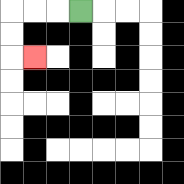{'start': '[3, 0]', 'end': '[1, 2]', 'path_directions': 'L,L,L,D,D,R', 'path_coordinates': '[[3, 0], [2, 0], [1, 0], [0, 0], [0, 1], [0, 2], [1, 2]]'}